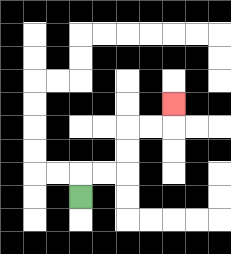{'start': '[3, 8]', 'end': '[7, 4]', 'path_directions': 'U,R,R,U,U,R,R,U', 'path_coordinates': '[[3, 8], [3, 7], [4, 7], [5, 7], [5, 6], [5, 5], [6, 5], [7, 5], [7, 4]]'}